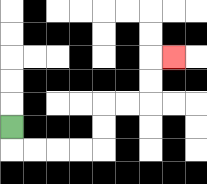{'start': '[0, 5]', 'end': '[7, 2]', 'path_directions': 'D,R,R,R,R,U,U,R,R,U,U,R', 'path_coordinates': '[[0, 5], [0, 6], [1, 6], [2, 6], [3, 6], [4, 6], [4, 5], [4, 4], [5, 4], [6, 4], [6, 3], [6, 2], [7, 2]]'}